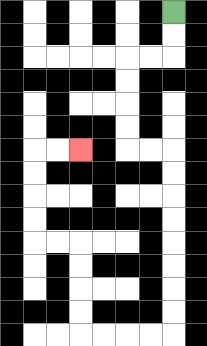{'start': '[7, 0]', 'end': '[3, 6]', 'path_directions': 'D,D,L,L,D,D,D,D,R,R,D,D,D,D,D,D,D,D,L,L,L,L,U,U,U,U,L,L,U,U,U,U,R,R', 'path_coordinates': '[[7, 0], [7, 1], [7, 2], [6, 2], [5, 2], [5, 3], [5, 4], [5, 5], [5, 6], [6, 6], [7, 6], [7, 7], [7, 8], [7, 9], [7, 10], [7, 11], [7, 12], [7, 13], [7, 14], [6, 14], [5, 14], [4, 14], [3, 14], [3, 13], [3, 12], [3, 11], [3, 10], [2, 10], [1, 10], [1, 9], [1, 8], [1, 7], [1, 6], [2, 6], [3, 6]]'}